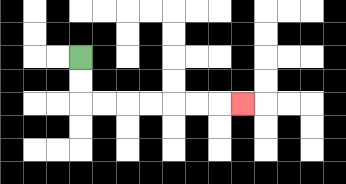{'start': '[3, 2]', 'end': '[10, 4]', 'path_directions': 'D,D,R,R,R,R,R,R,R', 'path_coordinates': '[[3, 2], [3, 3], [3, 4], [4, 4], [5, 4], [6, 4], [7, 4], [8, 4], [9, 4], [10, 4]]'}